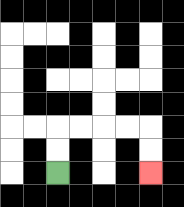{'start': '[2, 7]', 'end': '[6, 7]', 'path_directions': 'U,U,R,R,R,R,D,D', 'path_coordinates': '[[2, 7], [2, 6], [2, 5], [3, 5], [4, 5], [5, 5], [6, 5], [6, 6], [6, 7]]'}